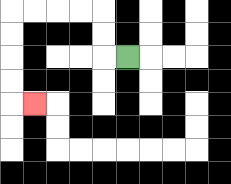{'start': '[5, 2]', 'end': '[1, 4]', 'path_directions': 'L,U,U,L,L,L,L,D,D,D,D,R', 'path_coordinates': '[[5, 2], [4, 2], [4, 1], [4, 0], [3, 0], [2, 0], [1, 0], [0, 0], [0, 1], [0, 2], [0, 3], [0, 4], [1, 4]]'}